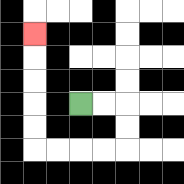{'start': '[3, 4]', 'end': '[1, 1]', 'path_directions': 'R,R,D,D,L,L,L,L,U,U,U,U,U', 'path_coordinates': '[[3, 4], [4, 4], [5, 4], [5, 5], [5, 6], [4, 6], [3, 6], [2, 6], [1, 6], [1, 5], [1, 4], [1, 3], [1, 2], [1, 1]]'}